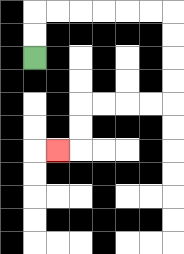{'start': '[1, 2]', 'end': '[2, 6]', 'path_directions': 'U,U,R,R,R,R,R,R,D,D,D,D,L,L,L,L,D,D,L', 'path_coordinates': '[[1, 2], [1, 1], [1, 0], [2, 0], [3, 0], [4, 0], [5, 0], [6, 0], [7, 0], [7, 1], [7, 2], [7, 3], [7, 4], [6, 4], [5, 4], [4, 4], [3, 4], [3, 5], [3, 6], [2, 6]]'}